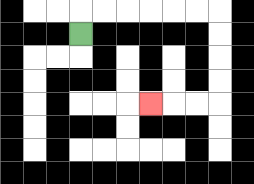{'start': '[3, 1]', 'end': '[6, 4]', 'path_directions': 'U,R,R,R,R,R,R,D,D,D,D,L,L,L', 'path_coordinates': '[[3, 1], [3, 0], [4, 0], [5, 0], [6, 0], [7, 0], [8, 0], [9, 0], [9, 1], [9, 2], [9, 3], [9, 4], [8, 4], [7, 4], [6, 4]]'}